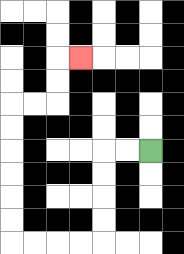{'start': '[6, 6]', 'end': '[3, 2]', 'path_directions': 'L,L,D,D,D,D,L,L,L,L,U,U,U,U,U,U,R,R,U,U,R', 'path_coordinates': '[[6, 6], [5, 6], [4, 6], [4, 7], [4, 8], [4, 9], [4, 10], [3, 10], [2, 10], [1, 10], [0, 10], [0, 9], [0, 8], [0, 7], [0, 6], [0, 5], [0, 4], [1, 4], [2, 4], [2, 3], [2, 2], [3, 2]]'}